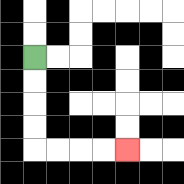{'start': '[1, 2]', 'end': '[5, 6]', 'path_directions': 'D,D,D,D,R,R,R,R', 'path_coordinates': '[[1, 2], [1, 3], [1, 4], [1, 5], [1, 6], [2, 6], [3, 6], [4, 6], [5, 6]]'}